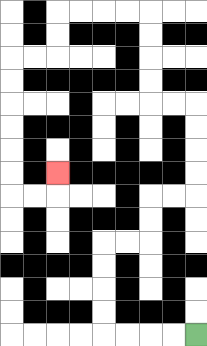{'start': '[8, 14]', 'end': '[2, 7]', 'path_directions': 'L,L,L,L,U,U,U,U,R,R,U,U,R,R,U,U,U,U,L,L,U,U,U,U,L,L,L,L,D,D,L,L,D,D,D,D,D,D,R,R,U', 'path_coordinates': '[[8, 14], [7, 14], [6, 14], [5, 14], [4, 14], [4, 13], [4, 12], [4, 11], [4, 10], [5, 10], [6, 10], [6, 9], [6, 8], [7, 8], [8, 8], [8, 7], [8, 6], [8, 5], [8, 4], [7, 4], [6, 4], [6, 3], [6, 2], [6, 1], [6, 0], [5, 0], [4, 0], [3, 0], [2, 0], [2, 1], [2, 2], [1, 2], [0, 2], [0, 3], [0, 4], [0, 5], [0, 6], [0, 7], [0, 8], [1, 8], [2, 8], [2, 7]]'}